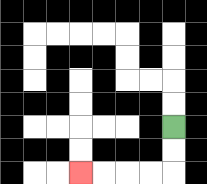{'start': '[7, 5]', 'end': '[3, 7]', 'path_directions': 'D,D,L,L,L,L', 'path_coordinates': '[[7, 5], [7, 6], [7, 7], [6, 7], [5, 7], [4, 7], [3, 7]]'}